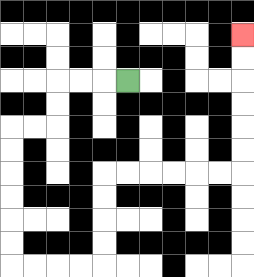{'start': '[5, 3]', 'end': '[10, 1]', 'path_directions': 'L,L,L,D,D,L,L,D,D,D,D,D,D,R,R,R,R,U,U,U,U,R,R,R,R,R,R,U,U,U,U,U,U', 'path_coordinates': '[[5, 3], [4, 3], [3, 3], [2, 3], [2, 4], [2, 5], [1, 5], [0, 5], [0, 6], [0, 7], [0, 8], [0, 9], [0, 10], [0, 11], [1, 11], [2, 11], [3, 11], [4, 11], [4, 10], [4, 9], [4, 8], [4, 7], [5, 7], [6, 7], [7, 7], [8, 7], [9, 7], [10, 7], [10, 6], [10, 5], [10, 4], [10, 3], [10, 2], [10, 1]]'}